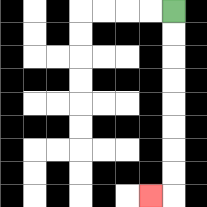{'start': '[7, 0]', 'end': '[6, 8]', 'path_directions': 'D,D,D,D,D,D,D,D,L', 'path_coordinates': '[[7, 0], [7, 1], [7, 2], [7, 3], [7, 4], [7, 5], [7, 6], [7, 7], [7, 8], [6, 8]]'}